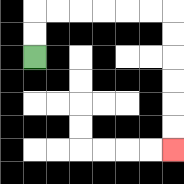{'start': '[1, 2]', 'end': '[7, 6]', 'path_directions': 'U,U,R,R,R,R,R,R,D,D,D,D,D,D', 'path_coordinates': '[[1, 2], [1, 1], [1, 0], [2, 0], [3, 0], [4, 0], [5, 0], [6, 0], [7, 0], [7, 1], [7, 2], [7, 3], [7, 4], [7, 5], [7, 6]]'}